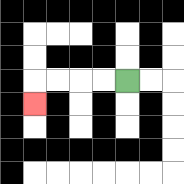{'start': '[5, 3]', 'end': '[1, 4]', 'path_directions': 'L,L,L,L,D', 'path_coordinates': '[[5, 3], [4, 3], [3, 3], [2, 3], [1, 3], [1, 4]]'}